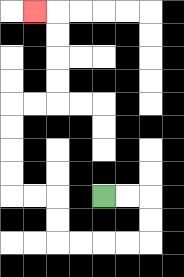{'start': '[4, 8]', 'end': '[1, 0]', 'path_directions': 'R,R,D,D,L,L,L,L,U,U,L,L,U,U,U,U,R,R,U,U,U,U,L', 'path_coordinates': '[[4, 8], [5, 8], [6, 8], [6, 9], [6, 10], [5, 10], [4, 10], [3, 10], [2, 10], [2, 9], [2, 8], [1, 8], [0, 8], [0, 7], [0, 6], [0, 5], [0, 4], [1, 4], [2, 4], [2, 3], [2, 2], [2, 1], [2, 0], [1, 0]]'}